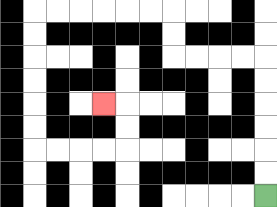{'start': '[11, 8]', 'end': '[4, 4]', 'path_directions': 'U,U,U,U,U,U,L,L,L,L,U,U,L,L,L,L,L,L,D,D,D,D,D,D,R,R,R,R,U,U,L', 'path_coordinates': '[[11, 8], [11, 7], [11, 6], [11, 5], [11, 4], [11, 3], [11, 2], [10, 2], [9, 2], [8, 2], [7, 2], [7, 1], [7, 0], [6, 0], [5, 0], [4, 0], [3, 0], [2, 0], [1, 0], [1, 1], [1, 2], [1, 3], [1, 4], [1, 5], [1, 6], [2, 6], [3, 6], [4, 6], [5, 6], [5, 5], [5, 4], [4, 4]]'}